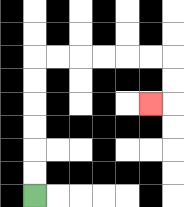{'start': '[1, 8]', 'end': '[6, 4]', 'path_directions': 'U,U,U,U,U,U,R,R,R,R,R,R,D,D,L', 'path_coordinates': '[[1, 8], [1, 7], [1, 6], [1, 5], [1, 4], [1, 3], [1, 2], [2, 2], [3, 2], [4, 2], [5, 2], [6, 2], [7, 2], [7, 3], [7, 4], [6, 4]]'}